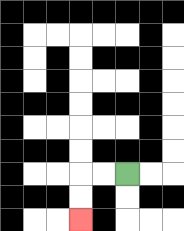{'start': '[5, 7]', 'end': '[3, 9]', 'path_directions': 'L,L,D,D', 'path_coordinates': '[[5, 7], [4, 7], [3, 7], [3, 8], [3, 9]]'}